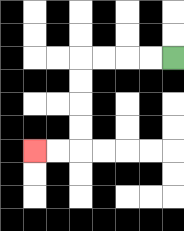{'start': '[7, 2]', 'end': '[1, 6]', 'path_directions': 'L,L,L,L,D,D,D,D,L,L', 'path_coordinates': '[[7, 2], [6, 2], [5, 2], [4, 2], [3, 2], [3, 3], [3, 4], [3, 5], [3, 6], [2, 6], [1, 6]]'}